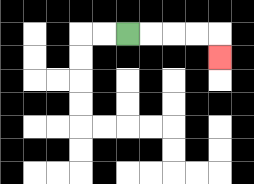{'start': '[5, 1]', 'end': '[9, 2]', 'path_directions': 'R,R,R,R,D', 'path_coordinates': '[[5, 1], [6, 1], [7, 1], [8, 1], [9, 1], [9, 2]]'}